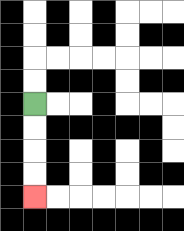{'start': '[1, 4]', 'end': '[1, 8]', 'path_directions': 'D,D,D,D', 'path_coordinates': '[[1, 4], [1, 5], [1, 6], [1, 7], [1, 8]]'}